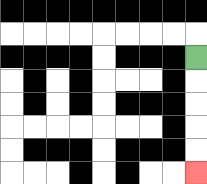{'start': '[8, 2]', 'end': '[8, 7]', 'path_directions': 'D,D,D,D,D', 'path_coordinates': '[[8, 2], [8, 3], [8, 4], [8, 5], [8, 6], [8, 7]]'}